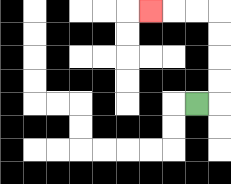{'start': '[8, 4]', 'end': '[6, 0]', 'path_directions': 'R,U,U,U,U,L,L,L', 'path_coordinates': '[[8, 4], [9, 4], [9, 3], [9, 2], [9, 1], [9, 0], [8, 0], [7, 0], [6, 0]]'}